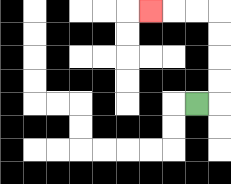{'start': '[8, 4]', 'end': '[6, 0]', 'path_directions': 'R,U,U,U,U,L,L,L', 'path_coordinates': '[[8, 4], [9, 4], [9, 3], [9, 2], [9, 1], [9, 0], [8, 0], [7, 0], [6, 0]]'}